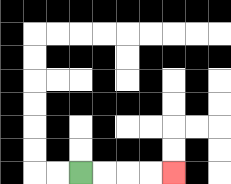{'start': '[3, 7]', 'end': '[7, 7]', 'path_directions': 'R,R,R,R', 'path_coordinates': '[[3, 7], [4, 7], [5, 7], [6, 7], [7, 7]]'}